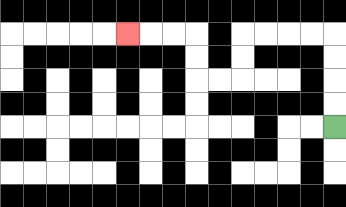{'start': '[14, 5]', 'end': '[5, 1]', 'path_directions': 'U,U,U,U,L,L,L,L,D,D,L,L,U,U,L,L,L', 'path_coordinates': '[[14, 5], [14, 4], [14, 3], [14, 2], [14, 1], [13, 1], [12, 1], [11, 1], [10, 1], [10, 2], [10, 3], [9, 3], [8, 3], [8, 2], [8, 1], [7, 1], [6, 1], [5, 1]]'}